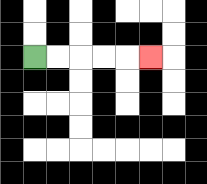{'start': '[1, 2]', 'end': '[6, 2]', 'path_directions': 'R,R,R,R,R', 'path_coordinates': '[[1, 2], [2, 2], [3, 2], [4, 2], [5, 2], [6, 2]]'}